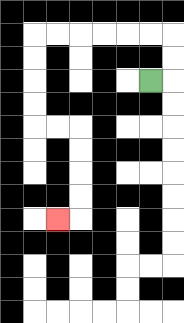{'start': '[6, 3]', 'end': '[2, 9]', 'path_directions': 'R,U,U,L,L,L,L,L,L,D,D,D,D,R,R,D,D,D,D,L', 'path_coordinates': '[[6, 3], [7, 3], [7, 2], [7, 1], [6, 1], [5, 1], [4, 1], [3, 1], [2, 1], [1, 1], [1, 2], [1, 3], [1, 4], [1, 5], [2, 5], [3, 5], [3, 6], [3, 7], [3, 8], [3, 9], [2, 9]]'}